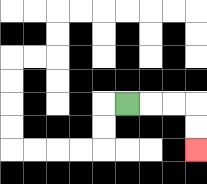{'start': '[5, 4]', 'end': '[8, 6]', 'path_directions': 'R,R,R,D,D', 'path_coordinates': '[[5, 4], [6, 4], [7, 4], [8, 4], [8, 5], [8, 6]]'}